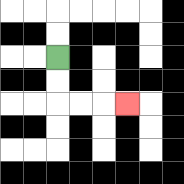{'start': '[2, 2]', 'end': '[5, 4]', 'path_directions': 'D,D,R,R,R', 'path_coordinates': '[[2, 2], [2, 3], [2, 4], [3, 4], [4, 4], [5, 4]]'}